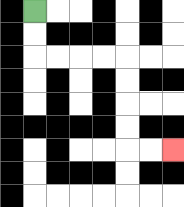{'start': '[1, 0]', 'end': '[7, 6]', 'path_directions': 'D,D,R,R,R,R,D,D,D,D,R,R', 'path_coordinates': '[[1, 0], [1, 1], [1, 2], [2, 2], [3, 2], [4, 2], [5, 2], [5, 3], [5, 4], [5, 5], [5, 6], [6, 6], [7, 6]]'}